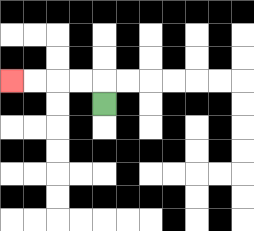{'start': '[4, 4]', 'end': '[0, 3]', 'path_directions': 'U,L,L,L,L', 'path_coordinates': '[[4, 4], [4, 3], [3, 3], [2, 3], [1, 3], [0, 3]]'}